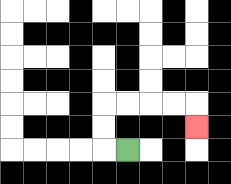{'start': '[5, 6]', 'end': '[8, 5]', 'path_directions': 'L,U,U,R,R,R,R,D', 'path_coordinates': '[[5, 6], [4, 6], [4, 5], [4, 4], [5, 4], [6, 4], [7, 4], [8, 4], [8, 5]]'}